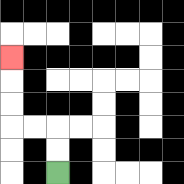{'start': '[2, 7]', 'end': '[0, 2]', 'path_directions': 'U,U,L,L,U,U,U', 'path_coordinates': '[[2, 7], [2, 6], [2, 5], [1, 5], [0, 5], [0, 4], [0, 3], [0, 2]]'}